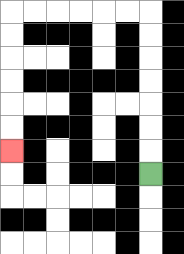{'start': '[6, 7]', 'end': '[0, 6]', 'path_directions': 'U,U,U,U,U,U,U,L,L,L,L,L,L,D,D,D,D,D,D', 'path_coordinates': '[[6, 7], [6, 6], [6, 5], [6, 4], [6, 3], [6, 2], [6, 1], [6, 0], [5, 0], [4, 0], [3, 0], [2, 0], [1, 0], [0, 0], [0, 1], [0, 2], [0, 3], [0, 4], [0, 5], [0, 6]]'}